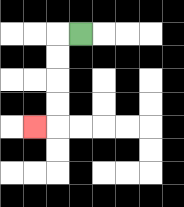{'start': '[3, 1]', 'end': '[1, 5]', 'path_directions': 'L,D,D,D,D,L', 'path_coordinates': '[[3, 1], [2, 1], [2, 2], [2, 3], [2, 4], [2, 5], [1, 5]]'}